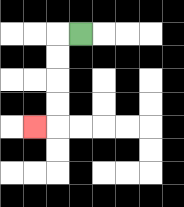{'start': '[3, 1]', 'end': '[1, 5]', 'path_directions': 'L,D,D,D,D,L', 'path_coordinates': '[[3, 1], [2, 1], [2, 2], [2, 3], [2, 4], [2, 5], [1, 5]]'}